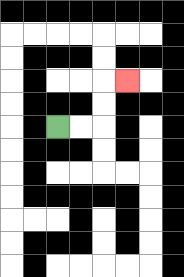{'start': '[2, 5]', 'end': '[5, 3]', 'path_directions': 'R,R,U,U,R', 'path_coordinates': '[[2, 5], [3, 5], [4, 5], [4, 4], [4, 3], [5, 3]]'}